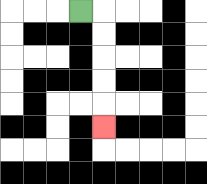{'start': '[3, 0]', 'end': '[4, 5]', 'path_directions': 'R,D,D,D,D,D', 'path_coordinates': '[[3, 0], [4, 0], [4, 1], [4, 2], [4, 3], [4, 4], [4, 5]]'}